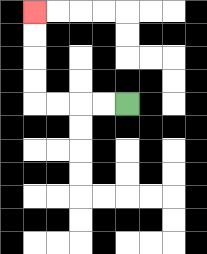{'start': '[5, 4]', 'end': '[1, 0]', 'path_directions': 'L,L,L,L,U,U,U,U', 'path_coordinates': '[[5, 4], [4, 4], [3, 4], [2, 4], [1, 4], [1, 3], [1, 2], [1, 1], [1, 0]]'}